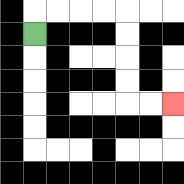{'start': '[1, 1]', 'end': '[7, 4]', 'path_directions': 'U,R,R,R,R,D,D,D,D,R,R', 'path_coordinates': '[[1, 1], [1, 0], [2, 0], [3, 0], [4, 0], [5, 0], [5, 1], [5, 2], [5, 3], [5, 4], [6, 4], [7, 4]]'}